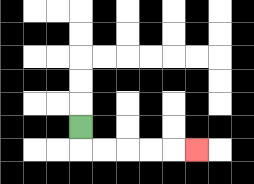{'start': '[3, 5]', 'end': '[8, 6]', 'path_directions': 'D,R,R,R,R,R', 'path_coordinates': '[[3, 5], [3, 6], [4, 6], [5, 6], [6, 6], [7, 6], [8, 6]]'}